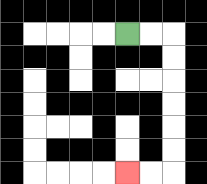{'start': '[5, 1]', 'end': '[5, 7]', 'path_directions': 'R,R,D,D,D,D,D,D,L,L', 'path_coordinates': '[[5, 1], [6, 1], [7, 1], [7, 2], [7, 3], [7, 4], [7, 5], [7, 6], [7, 7], [6, 7], [5, 7]]'}